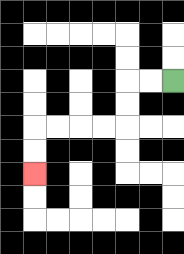{'start': '[7, 3]', 'end': '[1, 7]', 'path_directions': 'L,L,D,D,L,L,L,L,D,D', 'path_coordinates': '[[7, 3], [6, 3], [5, 3], [5, 4], [5, 5], [4, 5], [3, 5], [2, 5], [1, 5], [1, 6], [1, 7]]'}